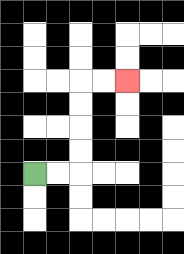{'start': '[1, 7]', 'end': '[5, 3]', 'path_directions': 'R,R,U,U,U,U,R,R', 'path_coordinates': '[[1, 7], [2, 7], [3, 7], [3, 6], [3, 5], [3, 4], [3, 3], [4, 3], [5, 3]]'}